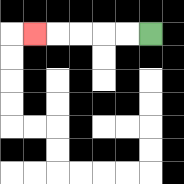{'start': '[6, 1]', 'end': '[1, 1]', 'path_directions': 'L,L,L,L,L', 'path_coordinates': '[[6, 1], [5, 1], [4, 1], [3, 1], [2, 1], [1, 1]]'}